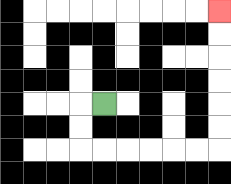{'start': '[4, 4]', 'end': '[9, 0]', 'path_directions': 'L,D,D,R,R,R,R,R,R,U,U,U,U,U,U', 'path_coordinates': '[[4, 4], [3, 4], [3, 5], [3, 6], [4, 6], [5, 6], [6, 6], [7, 6], [8, 6], [9, 6], [9, 5], [9, 4], [9, 3], [9, 2], [9, 1], [9, 0]]'}